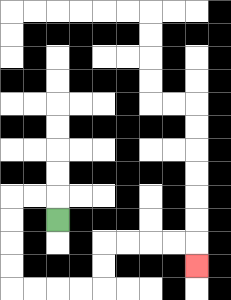{'start': '[2, 9]', 'end': '[8, 11]', 'path_directions': 'U,L,L,D,D,D,D,R,R,R,R,U,U,R,R,R,R,D', 'path_coordinates': '[[2, 9], [2, 8], [1, 8], [0, 8], [0, 9], [0, 10], [0, 11], [0, 12], [1, 12], [2, 12], [3, 12], [4, 12], [4, 11], [4, 10], [5, 10], [6, 10], [7, 10], [8, 10], [8, 11]]'}